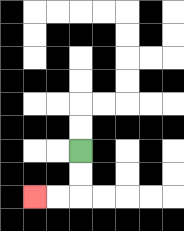{'start': '[3, 6]', 'end': '[1, 8]', 'path_directions': 'D,D,L,L', 'path_coordinates': '[[3, 6], [3, 7], [3, 8], [2, 8], [1, 8]]'}